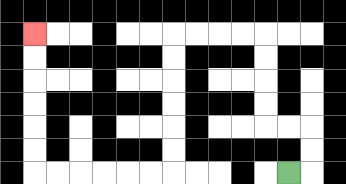{'start': '[12, 7]', 'end': '[1, 1]', 'path_directions': 'R,U,U,L,L,U,U,U,U,L,L,L,L,D,D,D,D,D,D,L,L,L,L,L,L,U,U,U,U,U,U', 'path_coordinates': '[[12, 7], [13, 7], [13, 6], [13, 5], [12, 5], [11, 5], [11, 4], [11, 3], [11, 2], [11, 1], [10, 1], [9, 1], [8, 1], [7, 1], [7, 2], [7, 3], [7, 4], [7, 5], [7, 6], [7, 7], [6, 7], [5, 7], [4, 7], [3, 7], [2, 7], [1, 7], [1, 6], [1, 5], [1, 4], [1, 3], [1, 2], [1, 1]]'}